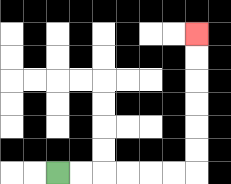{'start': '[2, 7]', 'end': '[8, 1]', 'path_directions': 'R,R,R,R,R,R,U,U,U,U,U,U', 'path_coordinates': '[[2, 7], [3, 7], [4, 7], [5, 7], [6, 7], [7, 7], [8, 7], [8, 6], [8, 5], [8, 4], [8, 3], [8, 2], [8, 1]]'}